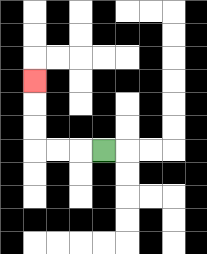{'start': '[4, 6]', 'end': '[1, 3]', 'path_directions': 'L,L,L,U,U,U', 'path_coordinates': '[[4, 6], [3, 6], [2, 6], [1, 6], [1, 5], [1, 4], [1, 3]]'}